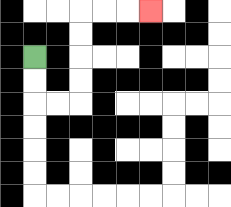{'start': '[1, 2]', 'end': '[6, 0]', 'path_directions': 'D,D,R,R,U,U,U,U,R,R,R', 'path_coordinates': '[[1, 2], [1, 3], [1, 4], [2, 4], [3, 4], [3, 3], [3, 2], [3, 1], [3, 0], [4, 0], [5, 0], [6, 0]]'}